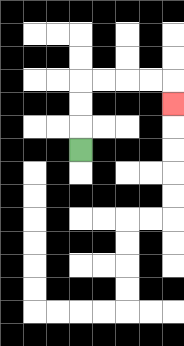{'start': '[3, 6]', 'end': '[7, 4]', 'path_directions': 'U,U,U,R,R,R,R,D', 'path_coordinates': '[[3, 6], [3, 5], [3, 4], [3, 3], [4, 3], [5, 3], [6, 3], [7, 3], [7, 4]]'}